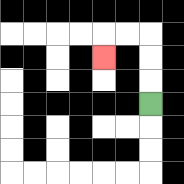{'start': '[6, 4]', 'end': '[4, 2]', 'path_directions': 'U,U,U,L,L,D', 'path_coordinates': '[[6, 4], [6, 3], [6, 2], [6, 1], [5, 1], [4, 1], [4, 2]]'}